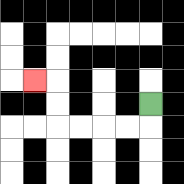{'start': '[6, 4]', 'end': '[1, 3]', 'path_directions': 'D,L,L,L,L,U,U,L', 'path_coordinates': '[[6, 4], [6, 5], [5, 5], [4, 5], [3, 5], [2, 5], [2, 4], [2, 3], [1, 3]]'}